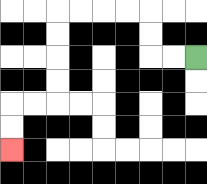{'start': '[8, 2]', 'end': '[0, 6]', 'path_directions': 'L,L,U,U,L,L,L,L,D,D,D,D,L,L,D,D', 'path_coordinates': '[[8, 2], [7, 2], [6, 2], [6, 1], [6, 0], [5, 0], [4, 0], [3, 0], [2, 0], [2, 1], [2, 2], [2, 3], [2, 4], [1, 4], [0, 4], [0, 5], [0, 6]]'}